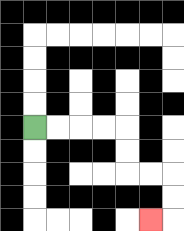{'start': '[1, 5]', 'end': '[6, 9]', 'path_directions': 'R,R,R,R,D,D,R,R,D,D,L', 'path_coordinates': '[[1, 5], [2, 5], [3, 5], [4, 5], [5, 5], [5, 6], [5, 7], [6, 7], [7, 7], [7, 8], [7, 9], [6, 9]]'}